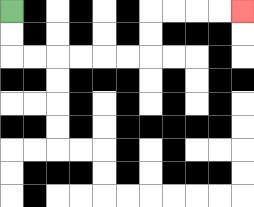{'start': '[0, 0]', 'end': '[10, 0]', 'path_directions': 'D,D,R,R,R,R,R,R,U,U,R,R,R,R', 'path_coordinates': '[[0, 0], [0, 1], [0, 2], [1, 2], [2, 2], [3, 2], [4, 2], [5, 2], [6, 2], [6, 1], [6, 0], [7, 0], [8, 0], [9, 0], [10, 0]]'}